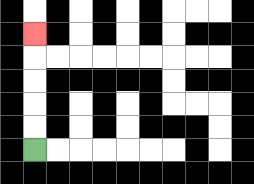{'start': '[1, 6]', 'end': '[1, 1]', 'path_directions': 'U,U,U,U,U', 'path_coordinates': '[[1, 6], [1, 5], [1, 4], [1, 3], [1, 2], [1, 1]]'}